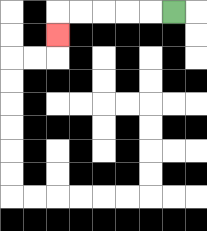{'start': '[7, 0]', 'end': '[2, 1]', 'path_directions': 'L,L,L,L,L,D', 'path_coordinates': '[[7, 0], [6, 0], [5, 0], [4, 0], [3, 0], [2, 0], [2, 1]]'}